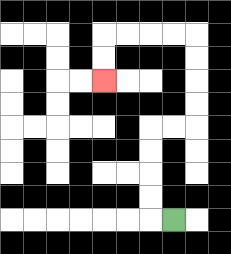{'start': '[7, 9]', 'end': '[4, 3]', 'path_directions': 'L,U,U,U,U,R,R,U,U,U,U,L,L,L,L,D,D', 'path_coordinates': '[[7, 9], [6, 9], [6, 8], [6, 7], [6, 6], [6, 5], [7, 5], [8, 5], [8, 4], [8, 3], [8, 2], [8, 1], [7, 1], [6, 1], [5, 1], [4, 1], [4, 2], [4, 3]]'}